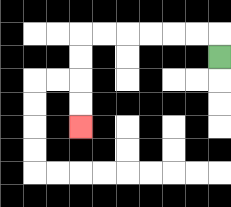{'start': '[9, 2]', 'end': '[3, 5]', 'path_directions': 'U,L,L,L,L,L,L,D,D,D,D', 'path_coordinates': '[[9, 2], [9, 1], [8, 1], [7, 1], [6, 1], [5, 1], [4, 1], [3, 1], [3, 2], [3, 3], [3, 4], [3, 5]]'}